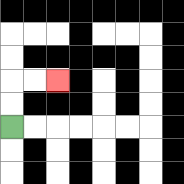{'start': '[0, 5]', 'end': '[2, 3]', 'path_directions': 'U,U,R,R', 'path_coordinates': '[[0, 5], [0, 4], [0, 3], [1, 3], [2, 3]]'}